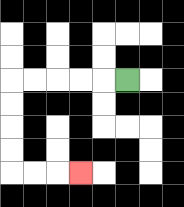{'start': '[5, 3]', 'end': '[3, 7]', 'path_directions': 'L,L,L,L,L,D,D,D,D,R,R,R', 'path_coordinates': '[[5, 3], [4, 3], [3, 3], [2, 3], [1, 3], [0, 3], [0, 4], [0, 5], [0, 6], [0, 7], [1, 7], [2, 7], [3, 7]]'}